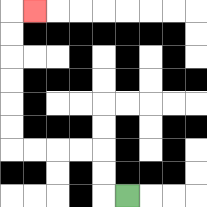{'start': '[5, 8]', 'end': '[1, 0]', 'path_directions': 'L,U,U,L,L,L,L,U,U,U,U,U,U,R', 'path_coordinates': '[[5, 8], [4, 8], [4, 7], [4, 6], [3, 6], [2, 6], [1, 6], [0, 6], [0, 5], [0, 4], [0, 3], [0, 2], [0, 1], [0, 0], [1, 0]]'}